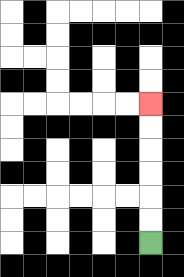{'start': '[6, 10]', 'end': '[6, 4]', 'path_directions': 'U,U,U,U,U,U', 'path_coordinates': '[[6, 10], [6, 9], [6, 8], [6, 7], [6, 6], [6, 5], [6, 4]]'}